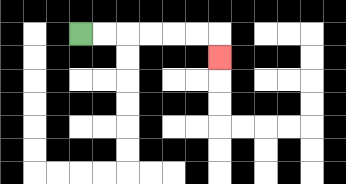{'start': '[3, 1]', 'end': '[9, 2]', 'path_directions': 'R,R,R,R,R,R,D', 'path_coordinates': '[[3, 1], [4, 1], [5, 1], [6, 1], [7, 1], [8, 1], [9, 1], [9, 2]]'}